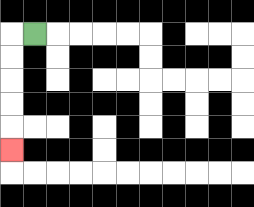{'start': '[1, 1]', 'end': '[0, 6]', 'path_directions': 'L,D,D,D,D,D', 'path_coordinates': '[[1, 1], [0, 1], [0, 2], [0, 3], [0, 4], [0, 5], [0, 6]]'}